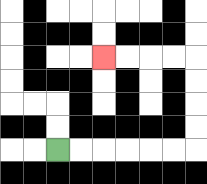{'start': '[2, 6]', 'end': '[4, 2]', 'path_directions': 'R,R,R,R,R,R,U,U,U,U,L,L,L,L', 'path_coordinates': '[[2, 6], [3, 6], [4, 6], [5, 6], [6, 6], [7, 6], [8, 6], [8, 5], [8, 4], [8, 3], [8, 2], [7, 2], [6, 2], [5, 2], [4, 2]]'}